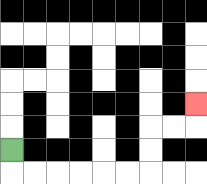{'start': '[0, 6]', 'end': '[8, 4]', 'path_directions': 'D,R,R,R,R,R,R,U,U,R,R,U', 'path_coordinates': '[[0, 6], [0, 7], [1, 7], [2, 7], [3, 7], [4, 7], [5, 7], [6, 7], [6, 6], [6, 5], [7, 5], [8, 5], [8, 4]]'}